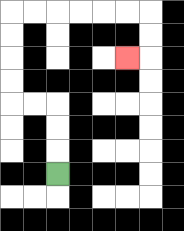{'start': '[2, 7]', 'end': '[5, 2]', 'path_directions': 'U,U,U,L,L,U,U,U,U,R,R,R,R,R,R,D,D,L', 'path_coordinates': '[[2, 7], [2, 6], [2, 5], [2, 4], [1, 4], [0, 4], [0, 3], [0, 2], [0, 1], [0, 0], [1, 0], [2, 0], [3, 0], [4, 0], [5, 0], [6, 0], [6, 1], [6, 2], [5, 2]]'}